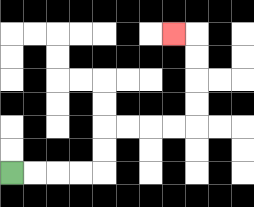{'start': '[0, 7]', 'end': '[7, 1]', 'path_directions': 'R,R,R,R,U,U,R,R,R,R,U,U,U,U,L', 'path_coordinates': '[[0, 7], [1, 7], [2, 7], [3, 7], [4, 7], [4, 6], [4, 5], [5, 5], [6, 5], [7, 5], [8, 5], [8, 4], [8, 3], [8, 2], [8, 1], [7, 1]]'}